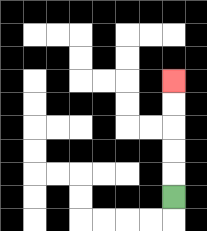{'start': '[7, 8]', 'end': '[7, 3]', 'path_directions': 'U,U,U,U,U', 'path_coordinates': '[[7, 8], [7, 7], [7, 6], [7, 5], [7, 4], [7, 3]]'}